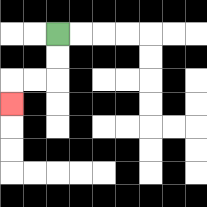{'start': '[2, 1]', 'end': '[0, 4]', 'path_directions': 'D,D,L,L,D', 'path_coordinates': '[[2, 1], [2, 2], [2, 3], [1, 3], [0, 3], [0, 4]]'}